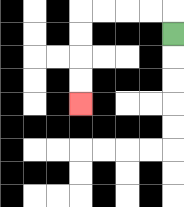{'start': '[7, 1]', 'end': '[3, 4]', 'path_directions': 'U,L,L,L,L,D,D,D,D', 'path_coordinates': '[[7, 1], [7, 0], [6, 0], [5, 0], [4, 0], [3, 0], [3, 1], [3, 2], [3, 3], [3, 4]]'}